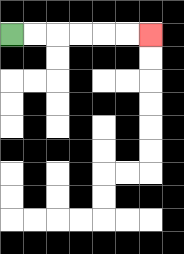{'start': '[0, 1]', 'end': '[6, 1]', 'path_directions': 'R,R,R,R,R,R', 'path_coordinates': '[[0, 1], [1, 1], [2, 1], [3, 1], [4, 1], [5, 1], [6, 1]]'}